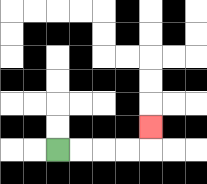{'start': '[2, 6]', 'end': '[6, 5]', 'path_directions': 'R,R,R,R,U', 'path_coordinates': '[[2, 6], [3, 6], [4, 6], [5, 6], [6, 6], [6, 5]]'}